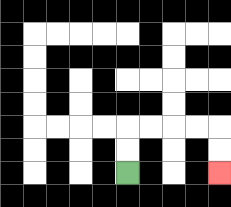{'start': '[5, 7]', 'end': '[9, 7]', 'path_directions': 'U,U,R,R,R,R,D,D', 'path_coordinates': '[[5, 7], [5, 6], [5, 5], [6, 5], [7, 5], [8, 5], [9, 5], [9, 6], [9, 7]]'}